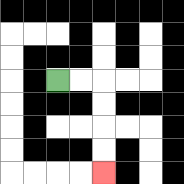{'start': '[2, 3]', 'end': '[4, 7]', 'path_directions': 'R,R,D,D,D,D', 'path_coordinates': '[[2, 3], [3, 3], [4, 3], [4, 4], [4, 5], [4, 6], [4, 7]]'}